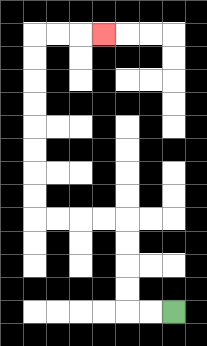{'start': '[7, 13]', 'end': '[4, 1]', 'path_directions': 'L,L,U,U,U,U,L,L,L,L,U,U,U,U,U,U,U,U,R,R,R', 'path_coordinates': '[[7, 13], [6, 13], [5, 13], [5, 12], [5, 11], [5, 10], [5, 9], [4, 9], [3, 9], [2, 9], [1, 9], [1, 8], [1, 7], [1, 6], [1, 5], [1, 4], [1, 3], [1, 2], [1, 1], [2, 1], [3, 1], [4, 1]]'}